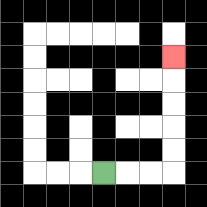{'start': '[4, 7]', 'end': '[7, 2]', 'path_directions': 'R,R,R,U,U,U,U,U', 'path_coordinates': '[[4, 7], [5, 7], [6, 7], [7, 7], [7, 6], [7, 5], [7, 4], [7, 3], [7, 2]]'}